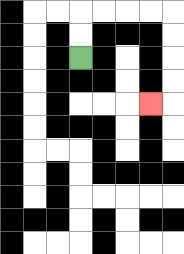{'start': '[3, 2]', 'end': '[6, 4]', 'path_directions': 'U,U,R,R,R,R,D,D,D,D,L', 'path_coordinates': '[[3, 2], [3, 1], [3, 0], [4, 0], [5, 0], [6, 0], [7, 0], [7, 1], [7, 2], [7, 3], [7, 4], [6, 4]]'}